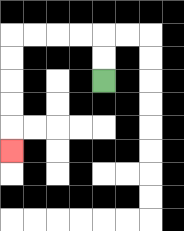{'start': '[4, 3]', 'end': '[0, 6]', 'path_directions': 'U,U,L,L,L,L,D,D,D,D,D', 'path_coordinates': '[[4, 3], [4, 2], [4, 1], [3, 1], [2, 1], [1, 1], [0, 1], [0, 2], [0, 3], [0, 4], [0, 5], [0, 6]]'}